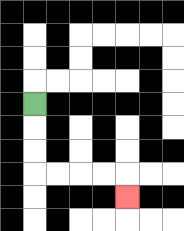{'start': '[1, 4]', 'end': '[5, 8]', 'path_directions': 'D,D,D,R,R,R,R,D', 'path_coordinates': '[[1, 4], [1, 5], [1, 6], [1, 7], [2, 7], [3, 7], [4, 7], [5, 7], [5, 8]]'}